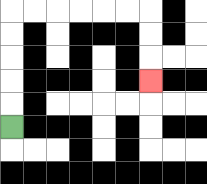{'start': '[0, 5]', 'end': '[6, 3]', 'path_directions': 'U,U,U,U,U,R,R,R,R,R,R,D,D,D', 'path_coordinates': '[[0, 5], [0, 4], [0, 3], [0, 2], [0, 1], [0, 0], [1, 0], [2, 0], [3, 0], [4, 0], [5, 0], [6, 0], [6, 1], [6, 2], [6, 3]]'}